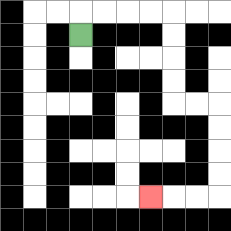{'start': '[3, 1]', 'end': '[6, 8]', 'path_directions': 'U,R,R,R,R,D,D,D,D,R,R,D,D,D,D,L,L,L', 'path_coordinates': '[[3, 1], [3, 0], [4, 0], [5, 0], [6, 0], [7, 0], [7, 1], [7, 2], [7, 3], [7, 4], [8, 4], [9, 4], [9, 5], [9, 6], [9, 7], [9, 8], [8, 8], [7, 8], [6, 8]]'}